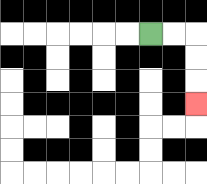{'start': '[6, 1]', 'end': '[8, 4]', 'path_directions': 'R,R,D,D,D', 'path_coordinates': '[[6, 1], [7, 1], [8, 1], [8, 2], [8, 3], [8, 4]]'}